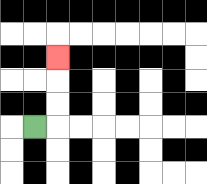{'start': '[1, 5]', 'end': '[2, 2]', 'path_directions': 'R,U,U,U', 'path_coordinates': '[[1, 5], [2, 5], [2, 4], [2, 3], [2, 2]]'}